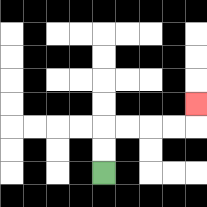{'start': '[4, 7]', 'end': '[8, 4]', 'path_directions': 'U,U,R,R,R,R,U', 'path_coordinates': '[[4, 7], [4, 6], [4, 5], [5, 5], [6, 5], [7, 5], [8, 5], [8, 4]]'}